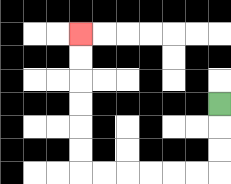{'start': '[9, 4]', 'end': '[3, 1]', 'path_directions': 'D,D,D,L,L,L,L,L,L,U,U,U,U,U,U', 'path_coordinates': '[[9, 4], [9, 5], [9, 6], [9, 7], [8, 7], [7, 7], [6, 7], [5, 7], [4, 7], [3, 7], [3, 6], [3, 5], [3, 4], [3, 3], [3, 2], [3, 1]]'}